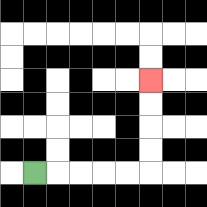{'start': '[1, 7]', 'end': '[6, 3]', 'path_directions': 'R,R,R,R,R,U,U,U,U', 'path_coordinates': '[[1, 7], [2, 7], [3, 7], [4, 7], [5, 7], [6, 7], [6, 6], [6, 5], [6, 4], [6, 3]]'}